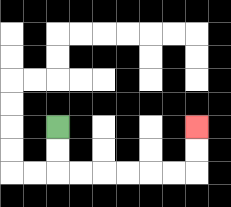{'start': '[2, 5]', 'end': '[8, 5]', 'path_directions': 'D,D,R,R,R,R,R,R,U,U', 'path_coordinates': '[[2, 5], [2, 6], [2, 7], [3, 7], [4, 7], [5, 7], [6, 7], [7, 7], [8, 7], [8, 6], [8, 5]]'}